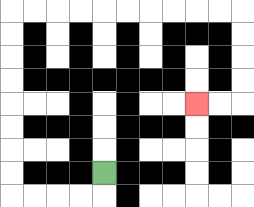{'start': '[4, 7]', 'end': '[8, 4]', 'path_directions': 'D,L,L,L,L,U,U,U,U,U,U,U,U,R,R,R,R,R,R,R,R,R,R,D,D,D,D,L,L', 'path_coordinates': '[[4, 7], [4, 8], [3, 8], [2, 8], [1, 8], [0, 8], [0, 7], [0, 6], [0, 5], [0, 4], [0, 3], [0, 2], [0, 1], [0, 0], [1, 0], [2, 0], [3, 0], [4, 0], [5, 0], [6, 0], [7, 0], [8, 0], [9, 0], [10, 0], [10, 1], [10, 2], [10, 3], [10, 4], [9, 4], [8, 4]]'}